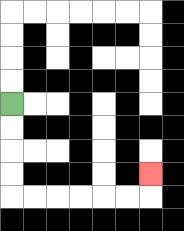{'start': '[0, 4]', 'end': '[6, 7]', 'path_directions': 'D,D,D,D,R,R,R,R,R,R,U', 'path_coordinates': '[[0, 4], [0, 5], [0, 6], [0, 7], [0, 8], [1, 8], [2, 8], [3, 8], [4, 8], [5, 8], [6, 8], [6, 7]]'}